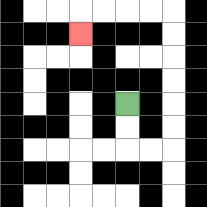{'start': '[5, 4]', 'end': '[3, 1]', 'path_directions': 'D,D,R,R,U,U,U,U,U,U,L,L,L,L,D', 'path_coordinates': '[[5, 4], [5, 5], [5, 6], [6, 6], [7, 6], [7, 5], [7, 4], [7, 3], [7, 2], [7, 1], [7, 0], [6, 0], [5, 0], [4, 0], [3, 0], [3, 1]]'}